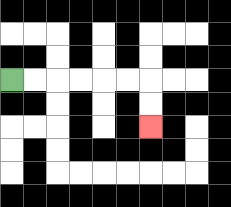{'start': '[0, 3]', 'end': '[6, 5]', 'path_directions': 'R,R,R,R,R,R,D,D', 'path_coordinates': '[[0, 3], [1, 3], [2, 3], [3, 3], [4, 3], [5, 3], [6, 3], [6, 4], [6, 5]]'}